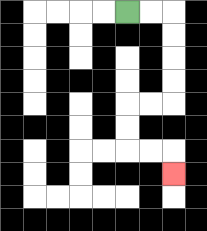{'start': '[5, 0]', 'end': '[7, 7]', 'path_directions': 'R,R,D,D,D,D,L,L,D,D,R,R,D', 'path_coordinates': '[[5, 0], [6, 0], [7, 0], [7, 1], [7, 2], [7, 3], [7, 4], [6, 4], [5, 4], [5, 5], [5, 6], [6, 6], [7, 6], [7, 7]]'}